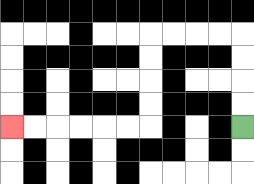{'start': '[10, 5]', 'end': '[0, 5]', 'path_directions': 'U,U,U,U,L,L,L,L,D,D,D,D,L,L,L,L,L,L', 'path_coordinates': '[[10, 5], [10, 4], [10, 3], [10, 2], [10, 1], [9, 1], [8, 1], [7, 1], [6, 1], [6, 2], [6, 3], [6, 4], [6, 5], [5, 5], [4, 5], [3, 5], [2, 5], [1, 5], [0, 5]]'}